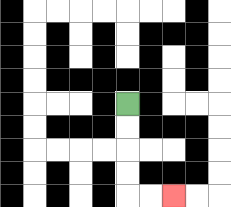{'start': '[5, 4]', 'end': '[7, 8]', 'path_directions': 'D,D,D,D,R,R', 'path_coordinates': '[[5, 4], [5, 5], [5, 6], [5, 7], [5, 8], [6, 8], [7, 8]]'}